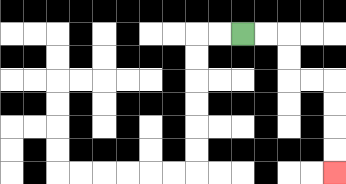{'start': '[10, 1]', 'end': '[14, 7]', 'path_directions': 'R,R,D,D,R,R,D,D,D,D', 'path_coordinates': '[[10, 1], [11, 1], [12, 1], [12, 2], [12, 3], [13, 3], [14, 3], [14, 4], [14, 5], [14, 6], [14, 7]]'}